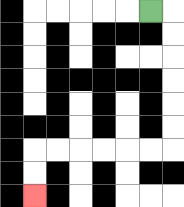{'start': '[6, 0]', 'end': '[1, 8]', 'path_directions': 'R,D,D,D,D,D,D,L,L,L,L,L,L,D,D', 'path_coordinates': '[[6, 0], [7, 0], [7, 1], [7, 2], [7, 3], [7, 4], [7, 5], [7, 6], [6, 6], [5, 6], [4, 6], [3, 6], [2, 6], [1, 6], [1, 7], [1, 8]]'}